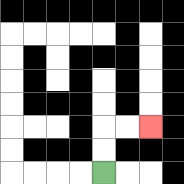{'start': '[4, 7]', 'end': '[6, 5]', 'path_directions': 'U,U,R,R', 'path_coordinates': '[[4, 7], [4, 6], [4, 5], [5, 5], [6, 5]]'}